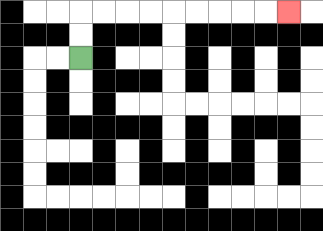{'start': '[3, 2]', 'end': '[12, 0]', 'path_directions': 'U,U,R,R,R,R,R,R,R,R,R', 'path_coordinates': '[[3, 2], [3, 1], [3, 0], [4, 0], [5, 0], [6, 0], [7, 0], [8, 0], [9, 0], [10, 0], [11, 0], [12, 0]]'}